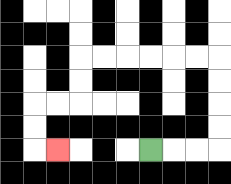{'start': '[6, 6]', 'end': '[2, 6]', 'path_directions': 'R,R,R,U,U,U,U,L,L,L,L,L,L,D,D,L,L,D,D,R', 'path_coordinates': '[[6, 6], [7, 6], [8, 6], [9, 6], [9, 5], [9, 4], [9, 3], [9, 2], [8, 2], [7, 2], [6, 2], [5, 2], [4, 2], [3, 2], [3, 3], [3, 4], [2, 4], [1, 4], [1, 5], [1, 6], [2, 6]]'}